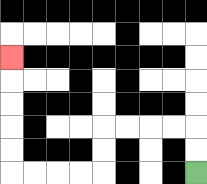{'start': '[8, 7]', 'end': '[0, 2]', 'path_directions': 'U,U,L,L,L,L,D,D,L,L,L,L,U,U,U,U,U', 'path_coordinates': '[[8, 7], [8, 6], [8, 5], [7, 5], [6, 5], [5, 5], [4, 5], [4, 6], [4, 7], [3, 7], [2, 7], [1, 7], [0, 7], [0, 6], [0, 5], [0, 4], [0, 3], [0, 2]]'}